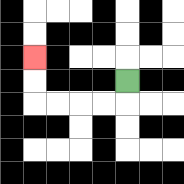{'start': '[5, 3]', 'end': '[1, 2]', 'path_directions': 'D,L,L,L,L,U,U', 'path_coordinates': '[[5, 3], [5, 4], [4, 4], [3, 4], [2, 4], [1, 4], [1, 3], [1, 2]]'}